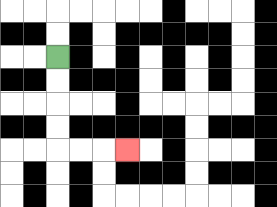{'start': '[2, 2]', 'end': '[5, 6]', 'path_directions': 'D,D,D,D,R,R,R', 'path_coordinates': '[[2, 2], [2, 3], [2, 4], [2, 5], [2, 6], [3, 6], [4, 6], [5, 6]]'}